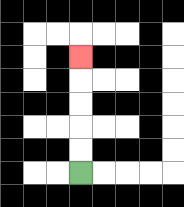{'start': '[3, 7]', 'end': '[3, 2]', 'path_directions': 'U,U,U,U,U', 'path_coordinates': '[[3, 7], [3, 6], [3, 5], [3, 4], [3, 3], [3, 2]]'}